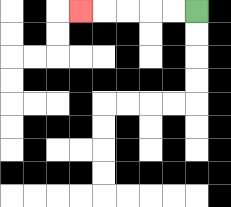{'start': '[8, 0]', 'end': '[3, 0]', 'path_directions': 'L,L,L,L,L', 'path_coordinates': '[[8, 0], [7, 0], [6, 0], [5, 0], [4, 0], [3, 0]]'}